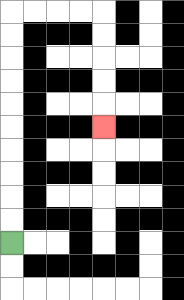{'start': '[0, 10]', 'end': '[4, 5]', 'path_directions': 'U,U,U,U,U,U,U,U,U,U,R,R,R,R,D,D,D,D,D', 'path_coordinates': '[[0, 10], [0, 9], [0, 8], [0, 7], [0, 6], [0, 5], [0, 4], [0, 3], [0, 2], [0, 1], [0, 0], [1, 0], [2, 0], [3, 0], [4, 0], [4, 1], [4, 2], [4, 3], [4, 4], [4, 5]]'}